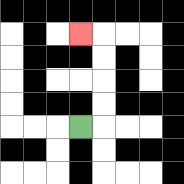{'start': '[3, 5]', 'end': '[3, 1]', 'path_directions': 'R,U,U,U,U,L', 'path_coordinates': '[[3, 5], [4, 5], [4, 4], [4, 3], [4, 2], [4, 1], [3, 1]]'}